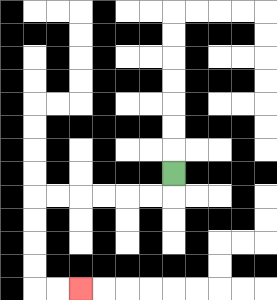{'start': '[7, 7]', 'end': '[3, 12]', 'path_directions': 'D,L,L,L,L,L,L,D,D,D,D,R,R', 'path_coordinates': '[[7, 7], [7, 8], [6, 8], [5, 8], [4, 8], [3, 8], [2, 8], [1, 8], [1, 9], [1, 10], [1, 11], [1, 12], [2, 12], [3, 12]]'}